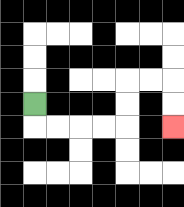{'start': '[1, 4]', 'end': '[7, 5]', 'path_directions': 'D,R,R,R,R,U,U,R,R,D,D', 'path_coordinates': '[[1, 4], [1, 5], [2, 5], [3, 5], [4, 5], [5, 5], [5, 4], [5, 3], [6, 3], [7, 3], [7, 4], [7, 5]]'}